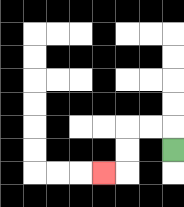{'start': '[7, 6]', 'end': '[4, 7]', 'path_directions': 'U,L,L,D,D,L', 'path_coordinates': '[[7, 6], [7, 5], [6, 5], [5, 5], [5, 6], [5, 7], [4, 7]]'}